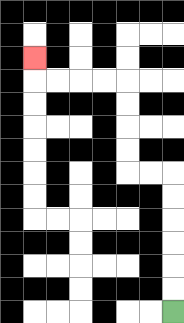{'start': '[7, 13]', 'end': '[1, 2]', 'path_directions': 'U,U,U,U,U,U,L,L,U,U,U,U,L,L,L,L,U', 'path_coordinates': '[[7, 13], [7, 12], [7, 11], [7, 10], [7, 9], [7, 8], [7, 7], [6, 7], [5, 7], [5, 6], [5, 5], [5, 4], [5, 3], [4, 3], [3, 3], [2, 3], [1, 3], [1, 2]]'}